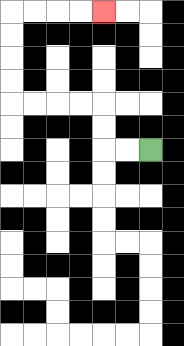{'start': '[6, 6]', 'end': '[4, 0]', 'path_directions': 'L,L,U,U,L,L,L,L,U,U,U,U,R,R,R,R', 'path_coordinates': '[[6, 6], [5, 6], [4, 6], [4, 5], [4, 4], [3, 4], [2, 4], [1, 4], [0, 4], [0, 3], [0, 2], [0, 1], [0, 0], [1, 0], [2, 0], [3, 0], [4, 0]]'}